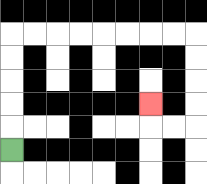{'start': '[0, 6]', 'end': '[6, 4]', 'path_directions': 'U,U,U,U,U,R,R,R,R,R,R,R,R,D,D,D,D,L,L,U', 'path_coordinates': '[[0, 6], [0, 5], [0, 4], [0, 3], [0, 2], [0, 1], [1, 1], [2, 1], [3, 1], [4, 1], [5, 1], [6, 1], [7, 1], [8, 1], [8, 2], [8, 3], [8, 4], [8, 5], [7, 5], [6, 5], [6, 4]]'}